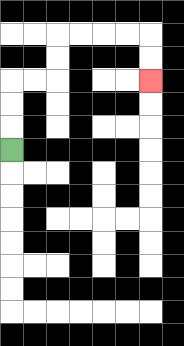{'start': '[0, 6]', 'end': '[6, 3]', 'path_directions': 'U,U,U,R,R,U,U,R,R,R,R,D,D', 'path_coordinates': '[[0, 6], [0, 5], [0, 4], [0, 3], [1, 3], [2, 3], [2, 2], [2, 1], [3, 1], [4, 1], [5, 1], [6, 1], [6, 2], [6, 3]]'}